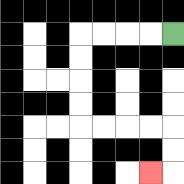{'start': '[7, 1]', 'end': '[6, 7]', 'path_directions': 'L,L,L,L,D,D,D,D,R,R,R,R,D,D,L', 'path_coordinates': '[[7, 1], [6, 1], [5, 1], [4, 1], [3, 1], [3, 2], [3, 3], [3, 4], [3, 5], [4, 5], [5, 5], [6, 5], [7, 5], [7, 6], [7, 7], [6, 7]]'}